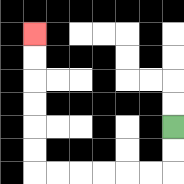{'start': '[7, 5]', 'end': '[1, 1]', 'path_directions': 'D,D,L,L,L,L,L,L,U,U,U,U,U,U', 'path_coordinates': '[[7, 5], [7, 6], [7, 7], [6, 7], [5, 7], [4, 7], [3, 7], [2, 7], [1, 7], [1, 6], [1, 5], [1, 4], [1, 3], [1, 2], [1, 1]]'}